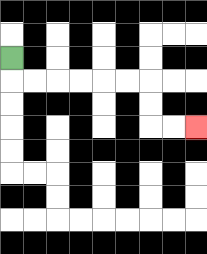{'start': '[0, 2]', 'end': '[8, 5]', 'path_directions': 'D,R,R,R,R,R,R,D,D,R,R', 'path_coordinates': '[[0, 2], [0, 3], [1, 3], [2, 3], [3, 3], [4, 3], [5, 3], [6, 3], [6, 4], [6, 5], [7, 5], [8, 5]]'}